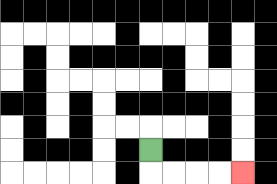{'start': '[6, 6]', 'end': '[10, 7]', 'path_directions': 'D,R,R,R,R', 'path_coordinates': '[[6, 6], [6, 7], [7, 7], [8, 7], [9, 7], [10, 7]]'}